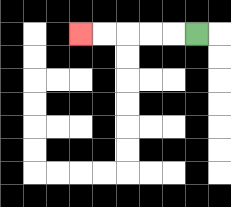{'start': '[8, 1]', 'end': '[3, 1]', 'path_directions': 'L,L,L,L,L', 'path_coordinates': '[[8, 1], [7, 1], [6, 1], [5, 1], [4, 1], [3, 1]]'}